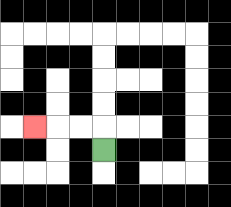{'start': '[4, 6]', 'end': '[1, 5]', 'path_directions': 'U,L,L,L', 'path_coordinates': '[[4, 6], [4, 5], [3, 5], [2, 5], [1, 5]]'}